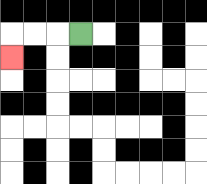{'start': '[3, 1]', 'end': '[0, 2]', 'path_directions': 'L,L,L,D', 'path_coordinates': '[[3, 1], [2, 1], [1, 1], [0, 1], [0, 2]]'}